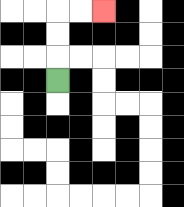{'start': '[2, 3]', 'end': '[4, 0]', 'path_directions': 'U,U,U,R,R', 'path_coordinates': '[[2, 3], [2, 2], [2, 1], [2, 0], [3, 0], [4, 0]]'}